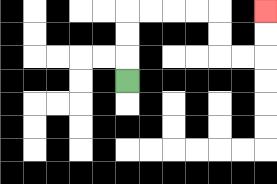{'start': '[5, 3]', 'end': '[11, 0]', 'path_directions': 'U,U,U,R,R,R,R,D,D,R,R,U,U', 'path_coordinates': '[[5, 3], [5, 2], [5, 1], [5, 0], [6, 0], [7, 0], [8, 0], [9, 0], [9, 1], [9, 2], [10, 2], [11, 2], [11, 1], [11, 0]]'}